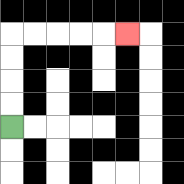{'start': '[0, 5]', 'end': '[5, 1]', 'path_directions': 'U,U,U,U,R,R,R,R,R', 'path_coordinates': '[[0, 5], [0, 4], [0, 3], [0, 2], [0, 1], [1, 1], [2, 1], [3, 1], [4, 1], [5, 1]]'}